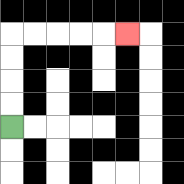{'start': '[0, 5]', 'end': '[5, 1]', 'path_directions': 'U,U,U,U,R,R,R,R,R', 'path_coordinates': '[[0, 5], [0, 4], [0, 3], [0, 2], [0, 1], [1, 1], [2, 1], [3, 1], [4, 1], [5, 1]]'}